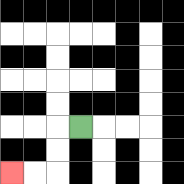{'start': '[3, 5]', 'end': '[0, 7]', 'path_directions': 'L,D,D,L,L', 'path_coordinates': '[[3, 5], [2, 5], [2, 6], [2, 7], [1, 7], [0, 7]]'}